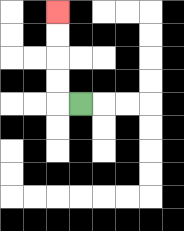{'start': '[3, 4]', 'end': '[2, 0]', 'path_directions': 'L,U,U,U,U', 'path_coordinates': '[[3, 4], [2, 4], [2, 3], [2, 2], [2, 1], [2, 0]]'}